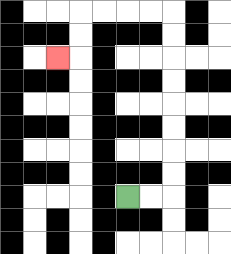{'start': '[5, 8]', 'end': '[2, 2]', 'path_directions': 'R,R,U,U,U,U,U,U,U,U,L,L,L,L,D,D,L', 'path_coordinates': '[[5, 8], [6, 8], [7, 8], [7, 7], [7, 6], [7, 5], [7, 4], [7, 3], [7, 2], [7, 1], [7, 0], [6, 0], [5, 0], [4, 0], [3, 0], [3, 1], [3, 2], [2, 2]]'}